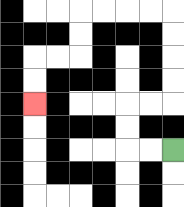{'start': '[7, 6]', 'end': '[1, 4]', 'path_directions': 'L,L,U,U,R,R,U,U,U,U,L,L,L,L,D,D,L,L,D,D', 'path_coordinates': '[[7, 6], [6, 6], [5, 6], [5, 5], [5, 4], [6, 4], [7, 4], [7, 3], [7, 2], [7, 1], [7, 0], [6, 0], [5, 0], [4, 0], [3, 0], [3, 1], [3, 2], [2, 2], [1, 2], [1, 3], [1, 4]]'}